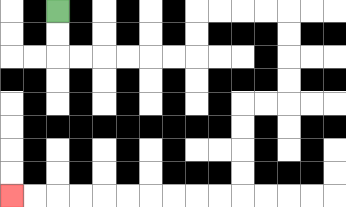{'start': '[2, 0]', 'end': '[0, 8]', 'path_directions': 'D,D,R,R,R,R,R,R,U,U,R,R,R,R,D,D,D,D,L,L,D,D,D,D,L,L,L,L,L,L,L,L,L,L', 'path_coordinates': '[[2, 0], [2, 1], [2, 2], [3, 2], [4, 2], [5, 2], [6, 2], [7, 2], [8, 2], [8, 1], [8, 0], [9, 0], [10, 0], [11, 0], [12, 0], [12, 1], [12, 2], [12, 3], [12, 4], [11, 4], [10, 4], [10, 5], [10, 6], [10, 7], [10, 8], [9, 8], [8, 8], [7, 8], [6, 8], [5, 8], [4, 8], [3, 8], [2, 8], [1, 8], [0, 8]]'}